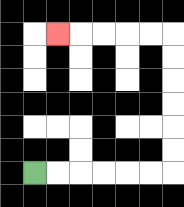{'start': '[1, 7]', 'end': '[2, 1]', 'path_directions': 'R,R,R,R,R,R,U,U,U,U,U,U,L,L,L,L,L', 'path_coordinates': '[[1, 7], [2, 7], [3, 7], [4, 7], [5, 7], [6, 7], [7, 7], [7, 6], [7, 5], [7, 4], [7, 3], [7, 2], [7, 1], [6, 1], [5, 1], [4, 1], [3, 1], [2, 1]]'}